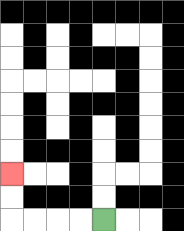{'start': '[4, 9]', 'end': '[0, 7]', 'path_directions': 'L,L,L,L,U,U', 'path_coordinates': '[[4, 9], [3, 9], [2, 9], [1, 9], [0, 9], [0, 8], [0, 7]]'}